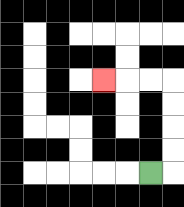{'start': '[6, 7]', 'end': '[4, 3]', 'path_directions': 'R,U,U,U,U,L,L,L', 'path_coordinates': '[[6, 7], [7, 7], [7, 6], [7, 5], [7, 4], [7, 3], [6, 3], [5, 3], [4, 3]]'}